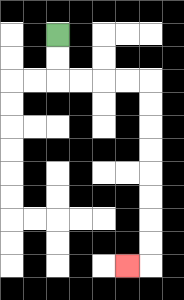{'start': '[2, 1]', 'end': '[5, 11]', 'path_directions': 'D,D,R,R,R,R,D,D,D,D,D,D,D,D,L', 'path_coordinates': '[[2, 1], [2, 2], [2, 3], [3, 3], [4, 3], [5, 3], [6, 3], [6, 4], [6, 5], [6, 6], [6, 7], [6, 8], [6, 9], [6, 10], [6, 11], [5, 11]]'}